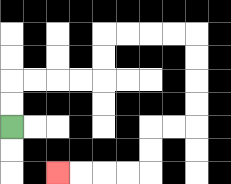{'start': '[0, 5]', 'end': '[2, 7]', 'path_directions': 'U,U,R,R,R,R,U,U,R,R,R,R,D,D,D,D,L,L,D,D,L,L,L,L', 'path_coordinates': '[[0, 5], [0, 4], [0, 3], [1, 3], [2, 3], [3, 3], [4, 3], [4, 2], [4, 1], [5, 1], [6, 1], [7, 1], [8, 1], [8, 2], [8, 3], [8, 4], [8, 5], [7, 5], [6, 5], [6, 6], [6, 7], [5, 7], [4, 7], [3, 7], [2, 7]]'}